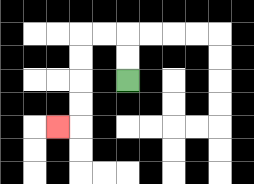{'start': '[5, 3]', 'end': '[2, 5]', 'path_directions': 'U,U,L,L,D,D,D,D,L', 'path_coordinates': '[[5, 3], [5, 2], [5, 1], [4, 1], [3, 1], [3, 2], [3, 3], [3, 4], [3, 5], [2, 5]]'}